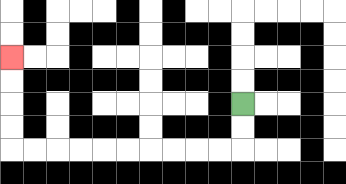{'start': '[10, 4]', 'end': '[0, 2]', 'path_directions': 'D,D,L,L,L,L,L,L,L,L,L,L,U,U,U,U', 'path_coordinates': '[[10, 4], [10, 5], [10, 6], [9, 6], [8, 6], [7, 6], [6, 6], [5, 6], [4, 6], [3, 6], [2, 6], [1, 6], [0, 6], [0, 5], [0, 4], [0, 3], [0, 2]]'}